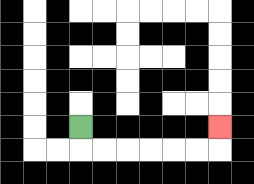{'start': '[3, 5]', 'end': '[9, 5]', 'path_directions': 'D,R,R,R,R,R,R,U', 'path_coordinates': '[[3, 5], [3, 6], [4, 6], [5, 6], [6, 6], [7, 6], [8, 6], [9, 6], [9, 5]]'}